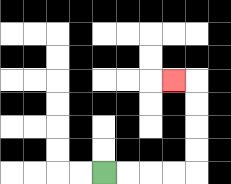{'start': '[4, 7]', 'end': '[7, 3]', 'path_directions': 'R,R,R,R,U,U,U,U,L', 'path_coordinates': '[[4, 7], [5, 7], [6, 7], [7, 7], [8, 7], [8, 6], [8, 5], [8, 4], [8, 3], [7, 3]]'}